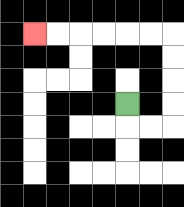{'start': '[5, 4]', 'end': '[1, 1]', 'path_directions': 'D,R,R,U,U,U,U,L,L,L,L,L,L', 'path_coordinates': '[[5, 4], [5, 5], [6, 5], [7, 5], [7, 4], [7, 3], [7, 2], [7, 1], [6, 1], [5, 1], [4, 1], [3, 1], [2, 1], [1, 1]]'}